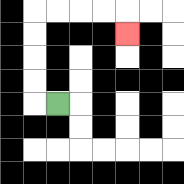{'start': '[2, 4]', 'end': '[5, 1]', 'path_directions': 'L,U,U,U,U,R,R,R,R,D', 'path_coordinates': '[[2, 4], [1, 4], [1, 3], [1, 2], [1, 1], [1, 0], [2, 0], [3, 0], [4, 0], [5, 0], [5, 1]]'}